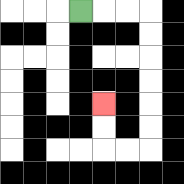{'start': '[3, 0]', 'end': '[4, 4]', 'path_directions': 'R,R,R,D,D,D,D,D,D,L,L,U,U', 'path_coordinates': '[[3, 0], [4, 0], [5, 0], [6, 0], [6, 1], [6, 2], [6, 3], [6, 4], [6, 5], [6, 6], [5, 6], [4, 6], [4, 5], [4, 4]]'}